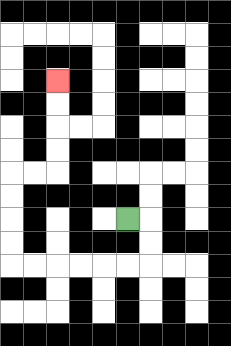{'start': '[5, 9]', 'end': '[2, 3]', 'path_directions': 'R,D,D,L,L,L,L,L,L,U,U,U,U,R,R,U,U,U,U', 'path_coordinates': '[[5, 9], [6, 9], [6, 10], [6, 11], [5, 11], [4, 11], [3, 11], [2, 11], [1, 11], [0, 11], [0, 10], [0, 9], [0, 8], [0, 7], [1, 7], [2, 7], [2, 6], [2, 5], [2, 4], [2, 3]]'}